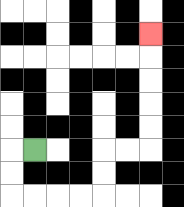{'start': '[1, 6]', 'end': '[6, 1]', 'path_directions': 'L,D,D,R,R,R,R,U,U,R,R,U,U,U,U,U', 'path_coordinates': '[[1, 6], [0, 6], [0, 7], [0, 8], [1, 8], [2, 8], [3, 8], [4, 8], [4, 7], [4, 6], [5, 6], [6, 6], [6, 5], [6, 4], [6, 3], [6, 2], [6, 1]]'}